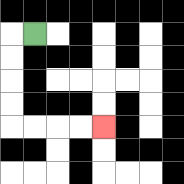{'start': '[1, 1]', 'end': '[4, 5]', 'path_directions': 'L,D,D,D,D,R,R,R,R', 'path_coordinates': '[[1, 1], [0, 1], [0, 2], [0, 3], [0, 4], [0, 5], [1, 5], [2, 5], [3, 5], [4, 5]]'}